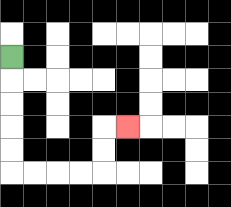{'start': '[0, 2]', 'end': '[5, 5]', 'path_directions': 'D,D,D,D,D,R,R,R,R,U,U,R', 'path_coordinates': '[[0, 2], [0, 3], [0, 4], [0, 5], [0, 6], [0, 7], [1, 7], [2, 7], [3, 7], [4, 7], [4, 6], [4, 5], [5, 5]]'}